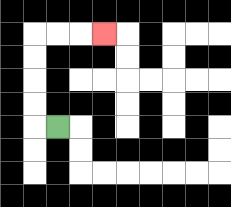{'start': '[2, 5]', 'end': '[4, 1]', 'path_directions': 'L,U,U,U,U,R,R,R', 'path_coordinates': '[[2, 5], [1, 5], [1, 4], [1, 3], [1, 2], [1, 1], [2, 1], [3, 1], [4, 1]]'}